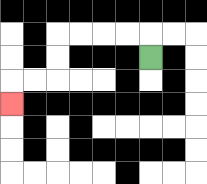{'start': '[6, 2]', 'end': '[0, 4]', 'path_directions': 'U,L,L,L,L,D,D,L,L,D', 'path_coordinates': '[[6, 2], [6, 1], [5, 1], [4, 1], [3, 1], [2, 1], [2, 2], [2, 3], [1, 3], [0, 3], [0, 4]]'}